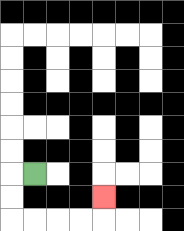{'start': '[1, 7]', 'end': '[4, 8]', 'path_directions': 'L,D,D,R,R,R,R,U', 'path_coordinates': '[[1, 7], [0, 7], [0, 8], [0, 9], [1, 9], [2, 9], [3, 9], [4, 9], [4, 8]]'}